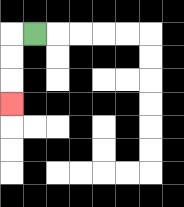{'start': '[1, 1]', 'end': '[0, 4]', 'path_directions': 'L,D,D,D', 'path_coordinates': '[[1, 1], [0, 1], [0, 2], [0, 3], [0, 4]]'}